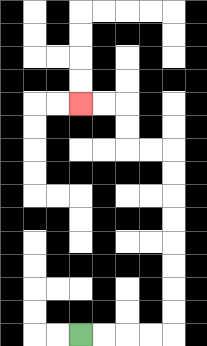{'start': '[3, 14]', 'end': '[3, 4]', 'path_directions': 'R,R,R,R,U,U,U,U,U,U,U,U,L,L,U,U,L,L', 'path_coordinates': '[[3, 14], [4, 14], [5, 14], [6, 14], [7, 14], [7, 13], [7, 12], [7, 11], [7, 10], [7, 9], [7, 8], [7, 7], [7, 6], [6, 6], [5, 6], [5, 5], [5, 4], [4, 4], [3, 4]]'}